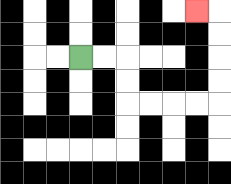{'start': '[3, 2]', 'end': '[8, 0]', 'path_directions': 'R,R,D,D,R,R,R,R,U,U,U,U,L', 'path_coordinates': '[[3, 2], [4, 2], [5, 2], [5, 3], [5, 4], [6, 4], [7, 4], [8, 4], [9, 4], [9, 3], [9, 2], [9, 1], [9, 0], [8, 0]]'}